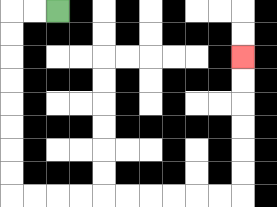{'start': '[2, 0]', 'end': '[10, 2]', 'path_directions': 'L,L,D,D,D,D,D,D,D,D,R,R,R,R,R,R,R,R,R,R,U,U,U,U,U,U', 'path_coordinates': '[[2, 0], [1, 0], [0, 0], [0, 1], [0, 2], [0, 3], [0, 4], [0, 5], [0, 6], [0, 7], [0, 8], [1, 8], [2, 8], [3, 8], [4, 8], [5, 8], [6, 8], [7, 8], [8, 8], [9, 8], [10, 8], [10, 7], [10, 6], [10, 5], [10, 4], [10, 3], [10, 2]]'}